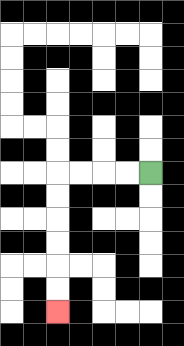{'start': '[6, 7]', 'end': '[2, 13]', 'path_directions': 'L,L,L,L,D,D,D,D,D,D', 'path_coordinates': '[[6, 7], [5, 7], [4, 7], [3, 7], [2, 7], [2, 8], [2, 9], [2, 10], [2, 11], [2, 12], [2, 13]]'}